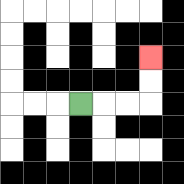{'start': '[3, 4]', 'end': '[6, 2]', 'path_directions': 'R,R,R,U,U', 'path_coordinates': '[[3, 4], [4, 4], [5, 4], [6, 4], [6, 3], [6, 2]]'}